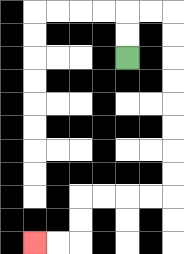{'start': '[5, 2]', 'end': '[1, 10]', 'path_directions': 'U,U,R,R,D,D,D,D,D,D,D,D,L,L,L,L,D,D,L,L', 'path_coordinates': '[[5, 2], [5, 1], [5, 0], [6, 0], [7, 0], [7, 1], [7, 2], [7, 3], [7, 4], [7, 5], [7, 6], [7, 7], [7, 8], [6, 8], [5, 8], [4, 8], [3, 8], [3, 9], [3, 10], [2, 10], [1, 10]]'}